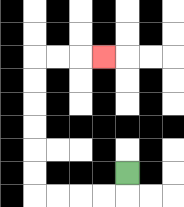{'start': '[5, 7]', 'end': '[4, 2]', 'path_directions': 'D,L,L,L,L,U,U,U,U,U,U,R,R,R', 'path_coordinates': '[[5, 7], [5, 8], [4, 8], [3, 8], [2, 8], [1, 8], [1, 7], [1, 6], [1, 5], [1, 4], [1, 3], [1, 2], [2, 2], [3, 2], [4, 2]]'}